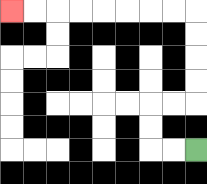{'start': '[8, 6]', 'end': '[0, 0]', 'path_directions': 'L,L,U,U,R,R,U,U,U,U,L,L,L,L,L,L,L,L', 'path_coordinates': '[[8, 6], [7, 6], [6, 6], [6, 5], [6, 4], [7, 4], [8, 4], [8, 3], [8, 2], [8, 1], [8, 0], [7, 0], [6, 0], [5, 0], [4, 0], [3, 0], [2, 0], [1, 0], [0, 0]]'}